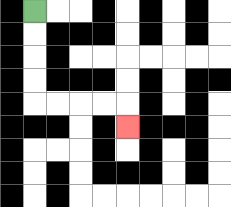{'start': '[1, 0]', 'end': '[5, 5]', 'path_directions': 'D,D,D,D,R,R,R,R,D', 'path_coordinates': '[[1, 0], [1, 1], [1, 2], [1, 3], [1, 4], [2, 4], [3, 4], [4, 4], [5, 4], [5, 5]]'}